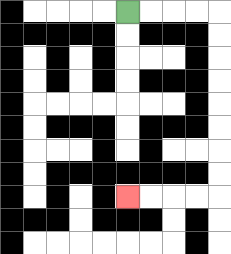{'start': '[5, 0]', 'end': '[5, 8]', 'path_directions': 'R,R,R,R,D,D,D,D,D,D,D,D,L,L,L,L', 'path_coordinates': '[[5, 0], [6, 0], [7, 0], [8, 0], [9, 0], [9, 1], [9, 2], [9, 3], [9, 4], [9, 5], [9, 6], [9, 7], [9, 8], [8, 8], [7, 8], [6, 8], [5, 8]]'}